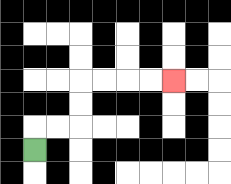{'start': '[1, 6]', 'end': '[7, 3]', 'path_directions': 'U,R,R,U,U,R,R,R,R', 'path_coordinates': '[[1, 6], [1, 5], [2, 5], [3, 5], [3, 4], [3, 3], [4, 3], [5, 3], [6, 3], [7, 3]]'}